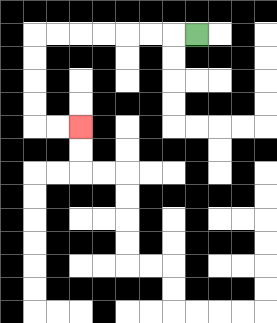{'start': '[8, 1]', 'end': '[3, 5]', 'path_directions': 'L,L,L,L,L,L,L,D,D,D,D,R,R', 'path_coordinates': '[[8, 1], [7, 1], [6, 1], [5, 1], [4, 1], [3, 1], [2, 1], [1, 1], [1, 2], [1, 3], [1, 4], [1, 5], [2, 5], [3, 5]]'}